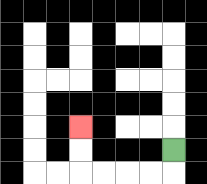{'start': '[7, 6]', 'end': '[3, 5]', 'path_directions': 'D,L,L,L,L,U,U', 'path_coordinates': '[[7, 6], [7, 7], [6, 7], [5, 7], [4, 7], [3, 7], [3, 6], [3, 5]]'}